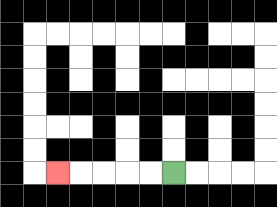{'start': '[7, 7]', 'end': '[2, 7]', 'path_directions': 'L,L,L,L,L', 'path_coordinates': '[[7, 7], [6, 7], [5, 7], [4, 7], [3, 7], [2, 7]]'}